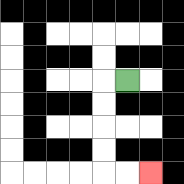{'start': '[5, 3]', 'end': '[6, 7]', 'path_directions': 'L,D,D,D,D,R,R', 'path_coordinates': '[[5, 3], [4, 3], [4, 4], [4, 5], [4, 6], [4, 7], [5, 7], [6, 7]]'}